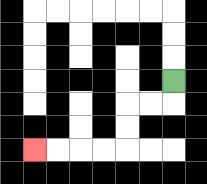{'start': '[7, 3]', 'end': '[1, 6]', 'path_directions': 'D,L,L,D,D,L,L,L,L', 'path_coordinates': '[[7, 3], [7, 4], [6, 4], [5, 4], [5, 5], [5, 6], [4, 6], [3, 6], [2, 6], [1, 6]]'}